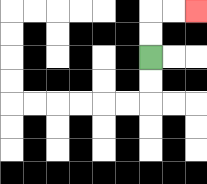{'start': '[6, 2]', 'end': '[8, 0]', 'path_directions': 'U,U,R,R', 'path_coordinates': '[[6, 2], [6, 1], [6, 0], [7, 0], [8, 0]]'}